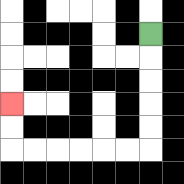{'start': '[6, 1]', 'end': '[0, 4]', 'path_directions': 'D,D,D,D,D,L,L,L,L,L,L,U,U', 'path_coordinates': '[[6, 1], [6, 2], [6, 3], [6, 4], [6, 5], [6, 6], [5, 6], [4, 6], [3, 6], [2, 6], [1, 6], [0, 6], [0, 5], [0, 4]]'}